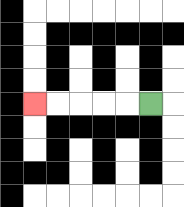{'start': '[6, 4]', 'end': '[1, 4]', 'path_directions': 'L,L,L,L,L', 'path_coordinates': '[[6, 4], [5, 4], [4, 4], [3, 4], [2, 4], [1, 4]]'}